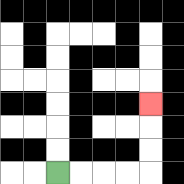{'start': '[2, 7]', 'end': '[6, 4]', 'path_directions': 'R,R,R,R,U,U,U', 'path_coordinates': '[[2, 7], [3, 7], [4, 7], [5, 7], [6, 7], [6, 6], [6, 5], [6, 4]]'}